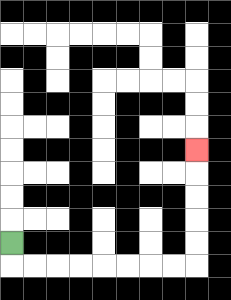{'start': '[0, 10]', 'end': '[8, 6]', 'path_directions': 'D,R,R,R,R,R,R,R,R,U,U,U,U,U', 'path_coordinates': '[[0, 10], [0, 11], [1, 11], [2, 11], [3, 11], [4, 11], [5, 11], [6, 11], [7, 11], [8, 11], [8, 10], [8, 9], [8, 8], [8, 7], [8, 6]]'}